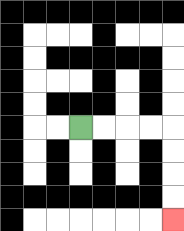{'start': '[3, 5]', 'end': '[7, 9]', 'path_directions': 'R,R,R,R,D,D,D,D', 'path_coordinates': '[[3, 5], [4, 5], [5, 5], [6, 5], [7, 5], [7, 6], [7, 7], [7, 8], [7, 9]]'}